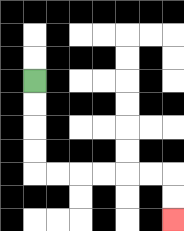{'start': '[1, 3]', 'end': '[7, 9]', 'path_directions': 'D,D,D,D,R,R,R,R,R,R,D,D', 'path_coordinates': '[[1, 3], [1, 4], [1, 5], [1, 6], [1, 7], [2, 7], [3, 7], [4, 7], [5, 7], [6, 7], [7, 7], [7, 8], [7, 9]]'}